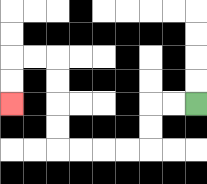{'start': '[8, 4]', 'end': '[0, 4]', 'path_directions': 'L,L,D,D,L,L,L,L,U,U,U,U,L,L,D,D', 'path_coordinates': '[[8, 4], [7, 4], [6, 4], [6, 5], [6, 6], [5, 6], [4, 6], [3, 6], [2, 6], [2, 5], [2, 4], [2, 3], [2, 2], [1, 2], [0, 2], [0, 3], [0, 4]]'}